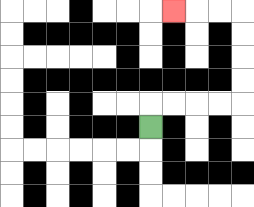{'start': '[6, 5]', 'end': '[7, 0]', 'path_directions': 'U,R,R,R,R,U,U,U,U,L,L,L', 'path_coordinates': '[[6, 5], [6, 4], [7, 4], [8, 4], [9, 4], [10, 4], [10, 3], [10, 2], [10, 1], [10, 0], [9, 0], [8, 0], [7, 0]]'}